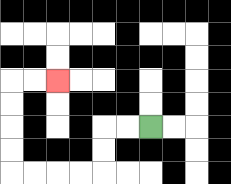{'start': '[6, 5]', 'end': '[2, 3]', 'path_directions': 'L,L,D,D,L,L,L,L,U,U,U,U,R,R', 'path_coordinates': '[[6, 5], [5, 5], [4, 5], [4, 6], [4, 7], [3, 7], [2, 7], [1, 7], [0, 7], [0, 6], [0, 5], [0, 4], [0, 3], [1, 3], [2, 3]]'}